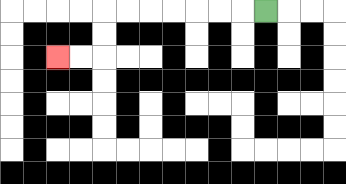{'start': '[11, 0]', 'end': '[2, 2]', 'path_directions': 'L,L,L,L,L,L,L,D,D,L,L', 'path_coordinates': '[[11, 0], [10, 0], [9, 0], [8, 0], [7, 0], [6, 0], [5, 0], [4, 0], [4, 1], [4, 2], [3, 2], [2, 2]]'}